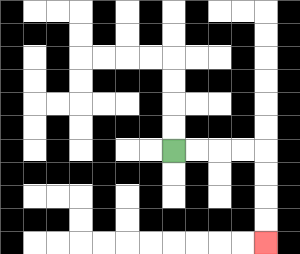{'start': '[7, 6]', 'end': '[11, 10]', 'path_directions': 'R,R,R,R,D,D,D,D', 'path_coordinates': '[[7, 6], [8, 6], [9, 6], [10, 6], [11, 6], [11, 7], [11, 8], [11, 9], [11, 10]]'}